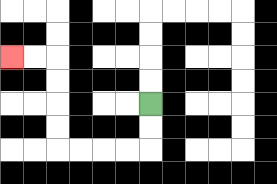{'start': '[6, 4]', 'end': '[0, 2]', 'path_directions': 'D,D,L,L,L,L,U,U,U,U,L,L', 'path_coordinates': '[[6, 4], [6, 5], [6, 6], [5, 6], [4, 6], [3, 6], [2, 6], [2, 5], [2, 4], [2, 3], [2, 2], [1, 2], [0, 2]]'}